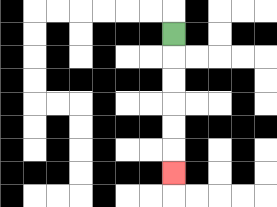{'start': '[7, 1]', 'end': '[7, 7]', 'path_directions': 'D,D,D,D,D,D', 'path_coordinates': '[[7, 1], [7, 2], [7, 3], [7, 4], [7, 5], [7, 6], [7, 7]]'}